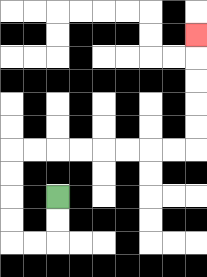{'start': '[2, 8]', 'end': '[8, 1]', 'path_directions': 'D,D,L,L,U,U,U,U,R,R,R,R,R,R,R,R,U,U,U,U,U', 'path_coordinates': '[[2, 8], [2, 9], [2, 10], [1, 10], [0, 10], [0, 9], [0, 8], [0, 7], [0, 6], [1, 6], [2, 6], [3, 6], [4, 6], [5, 6], [6, 6], [7, 6], [8, 6], [8, 5], [8, 4], [8, 3], [8, 2], [8, 1]]'}